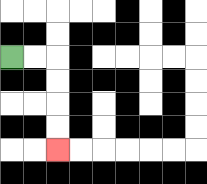{'start': '[0, 2]', 'end': '[2, 6]', 'path_directions': 'R,R,D,D,D,D', 'path_coordinates': '[[0, 2], [1, 2], [2, 2], [2, 3], [2, 4], [2, 5], [2, 6]]'}